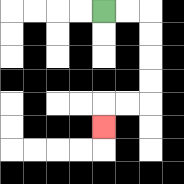{'start': '[4, 0]', 'end': '[4, 5]', 'path_directions': 'R,R,D,D,D,D,L,L,D', 'path_coordinates': '[[4, 0], [5, 0], [6, 0], [6, 1], [6, 2], [6, 3], [6, 4], [5, 4], [4, 4], [4, 5]]'}